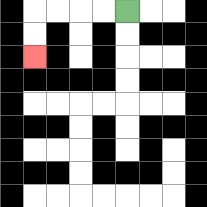{'start': '[5, 0]', 'end': '[1, 2]', 'path_directions': 'L,L,L,L,D,D', 'path_coordinates': '[[5, 0], [4, 0], [3, 0], [2, 0], [1, 0], [1, 1], [1, 2]]'}